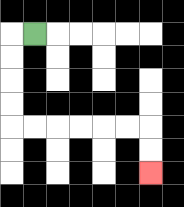{'start': '[1, 1]', 'end': '[6, 7]', 'path_directions': 'L,D,D,D,D,R,R,R,R,R,R,D,D', 'path_coordinates': '[[1, 1], [0, 1], [0, 2], [0, 3], [0, 4], [0, 5], [1, 5], [2, 5], [3, 5], [4, 5], [5, 5], [6, 5], [6, 6], [6, 7]]'}